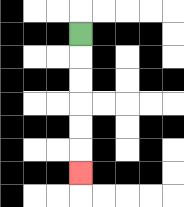{'start': '[3, 1]', 'end': '[3, 7]', 'path_directions': 'D,D,D,D,D,D', 'path_coordinates': '[[3, 1], [3, 2], [3, 3], [3, 4], [3, 5], [3, 6], [3, 7]]'}